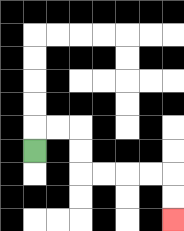{'start': '[1, 6]', 'end': '[7, 9]', 'path_directions': 'U,R,R,D,D,R,R,R,R,D,D', 'path_coordinates': '[[1, 6], [1, 5], [2, 5], [3, 5], [3, 6], [3, 7], [4, 7], [5, 7], [6, 7], [7, 7], [7, 8], [7, 9]]'}